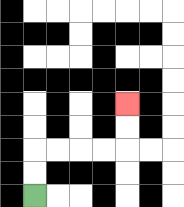{'start': '[1, 8]', 'end': '[5, 4]', 'path_directions': 'U,U,R,R,R,R,U,U', 'path_coordinates': '[[1, 8], [1, 7], [1, 6], [2, 6], [3, 6], [4, 6], [5, 6], [5, 5], [5, 4]]'}